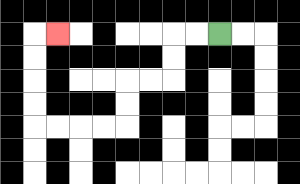{'start': '[9, 1]', 'end': '[2, 1]', 'path_directions': 'L,L,D,D,L,L,D,D,L,L,L,L,U,U,U,U,R', 'path_coordinates': '[[9, 1], [8, 1], [7, 1], [7, 2], [7, 3], [6, 3], [5, 3], [5, 4], [5, 5], [4, 5], [3, 5], [2, 5], [1, 5], [1, 4], [1, 3], [1, 2], [1, 1], [2, 1]]'}